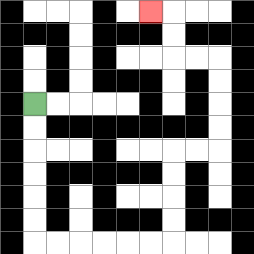{'start': '[1, 4]', 'end': '[6, 0]', 'path_directions': 'D,D,D,D,D,D,R,R,R,R,R,R,U,U,U,U,R,R,U,U,U,U,L,L,U,U,L', 'path_coordinates': '[[1, 4], [1, 5], [1, 6], [1, 7], [1, 8], [1, 9], [1, 10], [2, 10], [3, 10], [4, 10], [5, 10], [6, 10], [7, 10], [7, 9], [7, 8], [7, 7], [7, 6], [8, 6], [9, 6], [9, 5], [9, 4], [9, 3], [9, 2], [8, 2], [7, 2], [7, 1], [7, 0], [6, 0]]'}